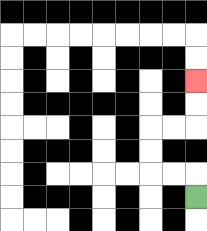{'start': '[8, 8]', 'end': '[8, 3]', 'path_directions': 'U,L,L,U,U,R,R,U,U', 'path_coordinates': '[[8, 8], [8, 7], [7, 7], [6, 7], [6, 6], [6, 5], [7, 5], [8, 5], [8, 4], [8, 3]]'}